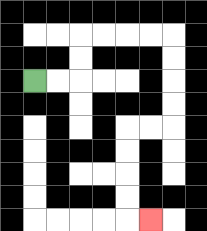{'start': '[1, 3]', 'end': '[6, 9]', 'path_directions': 'R,R,U,U,R,R,R,R,D,D,D,D,L,L,D,D,D,D,R', 'path_coordinates': '[[1, 3], [2, 3], [3, 3], [3, 2], [3, 1], [4, 1], [5, 1], [6, 1], [7, 1], [7, 2], [7, 3], [7, 4], [7, 5], [6, 5], [5, 5], [5, 6], [5, 7], [5, 8], [5, 9], [6, 9]]'}